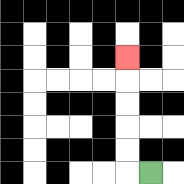{'start': '[6, 7]', 'end': '[5, 2]', 'path_directions': 'L,U,U,U,U,U', 'path_coordinates': '[[6, 7], [5, 7], [5, 6], [5, 5], [5, 4], [5, 3], [5, 2]]'}